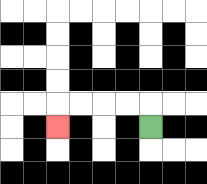{'start': '[6, 5]', 'end': '[2, 5]', 'path_directions': 'U,L,L,L,L,D', 'path_coordinates': '[[6, 5], [6, 4], [5, 4], [4, 4], [3, 4], [2, 4], [2, 5]]'}